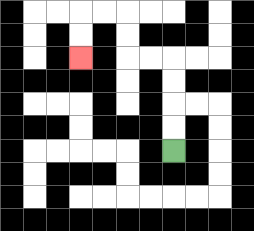{'start': '[7, 6]', 'end': '[3, 2]', 'path_directions': 'U,U,U,U,L,L,U,U,L,L,D,D', 'path_coordinates': '[[7, 6], [7, 5], [7, 4], [7, 3], [7, 2], [6, 2], [5, 2], [5, 1], [5, 0], [4, 0], [3, 0], [3, 1], [3, 2]]'}